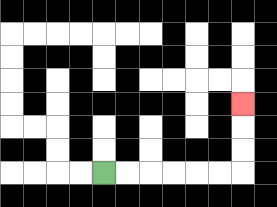{'start': '[4, 7]', 'end': '[10, 4]', 'path_directions': 'R,R,R,R,R,R,U,U,U', 'path_coordinates': '[[4, 7], [5, 7], [6, 7], [7, 7], [8, 7], [9, 7], [10, 7], [10, 6], [10, 5], [10, 4]]'}